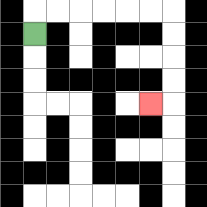{'start': '[1, 1]', 'end': '[6, 4]', 'path_directions': 'U,R,R,R,R,R,R,D,D,D,D,L', 'path_coordinates': '[[1, 1], [1, 0], [2, 0], [3, 0], [4, 0], [5, 0], [6, 0], [7, 0], [7, 1], [7, 2], [7, 3], [7, 4], [6, 4]]'}